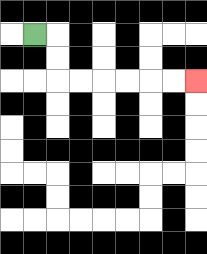{'start': '[1, 1]', 'end': '[8, 3]', 'path_directions': 'R,D,D,R,R,R,R,R,R', 'path_coordinates': '[[1, 1], [2, 1], [2, 2], [2, 3], [3, 3], [4, 3], [5, 3], [6, 3], [7, 3], [8, 3]]'}